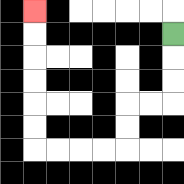{'start': '[7, 1]', 'end': '[1, 0]', 'path_directions': 'D,D,D,L,L,D,D,L,L,L,L,U,U,U,U,U,U', 'path_coordinates': '[[7, 1], [7, 2], [7, 3], [7, 4], [6, 4], [5, 4], [5, 5], [5, 6], [4, 6], [3, 6], [2, 6], [1, 6], [1, 5], [1, 4], [1, 3], [1, 2], [1, 1], [1, 0]]'}